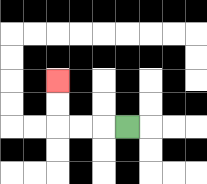{'start': '[5, 5]', 'end': '[2, 3]', 'path_directions': 'L,L,L,U,U', 'path_coordinates': '[[5, 5], [4, 5], [3, 5], [2, 5], [2, 4], [2, 3]]'}